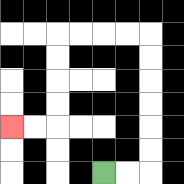{'start': '[4, 7]', 'end': '[0, 5]', 'path_directions': 'R,R,U,U,U,U,U,U,L,L,L,L,D,D,D,D,L,L', 'path_coordinates': '[[4, 7], [5, 7], [6, 7], [6, 6], [6, 5], [6, 4], [6, 3], [6, 2], [6, 1], [5, 1], [4, 1], [3, 1], [2, 1], [2, 2], [2, 3], [2, 4], [2, 5], [1, 5], [0, 5]]'}